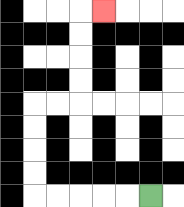{'start': '[6, 8]', 'end': '[4, 0]', 'path_directions': 'L,L,L,L,L,U,U,U,U,R,R,U,U,U,U,R', 'path_coordinates': '[[6, 8], [5, 8], [4, 8], [3, 8], [2, 8], [1, 8], [1, 7], [1, 6], [1, 5], [1, 4], [2, 4], [3, 4], [3, 3], [3, 2], [3, 1], [3, 0], [4, 0]]'}